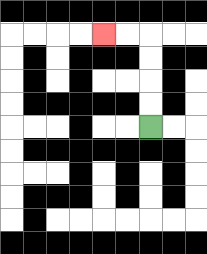{'start': '[6, 5]', 'end': '[4, 1]', 'path_directions': 'U,U,U,U,L,L', 'path_coordinates': '[[6, 5], [6, 4], [6, 3], [6, 2], [6, 1], [5, 1], [4, 1]]'}